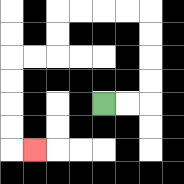{'start': '[4, 4]', 'end': '[1, 6]', 'path_directions': 'R,R,U,U,U,U,L,L,L,L,D,D,L,L,D,D,D,D,R', 'path_coordinates': '[[4, 4], [5, 4], [6, 4], [6, 3], [6, 2], [6, 1], [6, 0], [5, 0], [4, 0], [3, 0], [2, 0], [2, 1], [2, 2], [1, 2], [0, 2], [0, 3], [0, 4], [0, 5], [0, 6], [1, 6]]'}